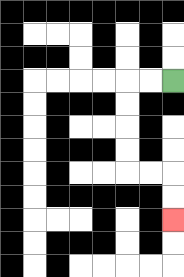{'start': '[7, 3]', 'end': '[7, 9]', 'path_directions': 'L,L,D,D,D,D,R,R,D,D', 'path_coordinates': '[[7, 3], [6, 3], [5, 3], [5, 4], [5, 5], [5, 6], [5, 7], [6, 7], [7, 7], [7, 8], [7, 9]]'}